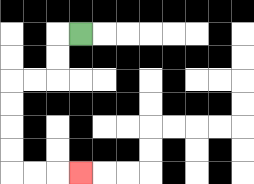{'start': '[3, 1]', 'end': '[3, 7]', 'path_directions': 'L,D,D,L,L,D,D,D,D,R,R,R', 'path_coordinates': '[[3, 1], [2, 1], [2, 2], [2, 3], [1, 3], [0, 3], [0, 4], [0, 5], [0, 6], [0, 7], [1, 7], [2, 7], [3, 7]]'}